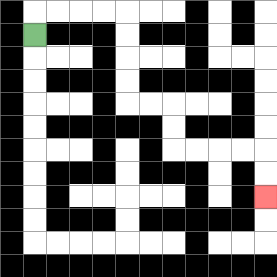{'start': '[1, 1]', 'end': '[11, 8]', 'path_directions': 'U,R,R,R,R,D,D,D,D,R,R,D,D,R,R,R,R,D,D', 'path_coordinates': '[[1, 1], [1, 0], [2, 0], [3, 0], [4, 0], [5, 0], [5, 1], [5, 2], [5, 3], [5, 4], [6, 4], [7, 4], [7, 5], [7, 6], [8, 6], [9, 6], [10, 6], [11, 6], [11, 7], [11, 8]]'}